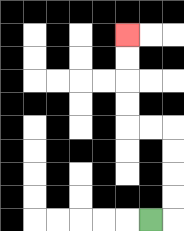{'start': '[6, 9]', 'end': '[5, 1]', 'path_directions': 'R,U,U,U,U,L,L,U,U,U,U', 'path_coordinates': '[[6, 9], [7, 9], [7, 8], [7, 7], [7, 6], [7, 5], [6, 5], [5, 5], [5, 4], [5, 3], [5, 2], [5, 1]]'}